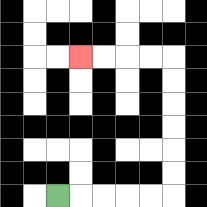{'start': '[2, 8]', 'end': '[3, 2]', 'path_directions': 'R,R,R,R,R,U,U,U,U,U,U,L,L,L,L', 'path_coordinates': '[[2, 8], [3, 8], [4, 8], [5, 8], [6, 8], [7, 8], [7, 7], [7, 6], [7, 5], [7, 4], [7, 3], [7, 2], [6, 2], [5, 2], [4, 2], [3, 2]]'}